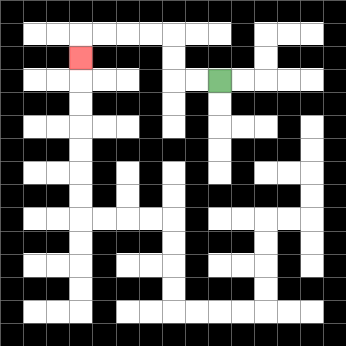{'start': '[9, 3]', 'end': '[3, 2]', 'path_directions': 'L,L,U,U,L,L,L,L,D', 'path_coordinates': '[[9, 3], [8, 3], [7, 3], [7, 2], [7, 1], [6, 1], [5, 1], [4, 1], [3, 1], [3, 2]]'}